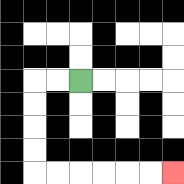{'start': '[3, 3]', 'end': '[7, 7]', 'path_directions': 'L,L,D,D,D,D,R,R,R,R,R,R', 'path_coordinates': '[[3, 3], [2, 3], [1, 3], [1, 4], [1, 5], [1, 6], [1, 7], [2, 7], [3, 7], [4, 7], [5, 7], [6, 7], [7, 7]]'}